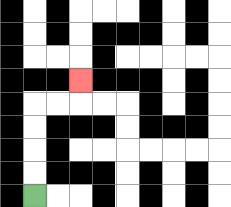{'start': '[1, 8]', 'end': '[3, 3]', 'path_directions': 'U,U,U,U,R,R,U', 'path_coordinates': '[[1, 8], [1, 7], [1, 6], [1, 5], [1, 4], [2, 4], [3, 4], [3, 3]]'}